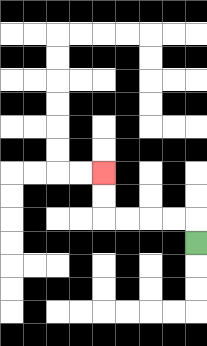{'start': '[8, 10]', 'end': '[4, 7]', 'path_directions': 'U,L,L,L,L,U,U', 'path_coordinates': '[[8, 10], [8, 9], [7, 9], [6, 9], [5, 9], [4, 9], [4, 8], [4, 7]]'}